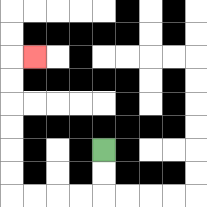{'start': '[4, 6]', 'end': '[1, 2]', 'path_directions': 'D,D,L,L,L,L,U,U,U,U,U,U,R', 'path_coordinates': '[[4, 6], [4, 7], [4, 8], [3, 8], [2, 8], [1, 8], [0, 8], [0, 7], [0, 6], [0, 5], [0, 4], [0, 3], [0, 2], [1, 2]]'}